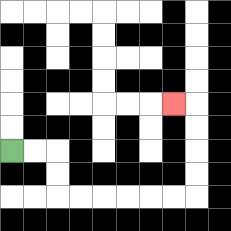{'start': '[0, 6]', 'end': '[7, 4]', 'path_directions': 'R,R,D,D,R,R,R,R,R,R,U,U,U,U,L', 'path_coordinates': '[[0, 6], [1, 6], [2, 6], [2, 7], [2, 8], [3, 8], [4, 8], [5, 8], [6, 8], [7, 8], [8, 8], [8, 7], [8, 6], [8, 5], [8, 4], [7, 4]]'}